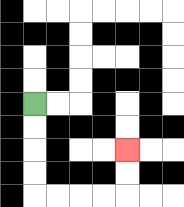{'start': '[1, 4]', 'end': '[5, 6]', 'path_directions': 'D,D,D,D,R,R,R,R,U,U', 'path_coordinates': '[[1, 4], [1, 5], [1, 6], [1, 7], [1, 8], [2, 8], [3, 8], [4, 8], [5, 8], [5, 7], [5, 6]]'}